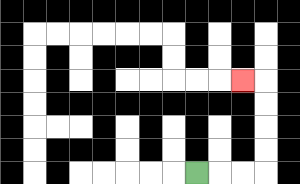{'start': '[8, 7]', 'end': '[10, 3]', 'path_directions': 'R,R,R,U,U,U,U,L', 'path_coordinates': '[[8, 7], [9, 7], [10, 7], [11, 7], [11, 6], [11, 5], [11, 4], [11, 3], [10, 3]]'}